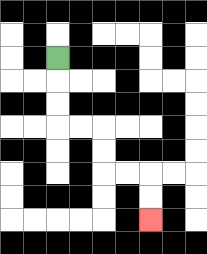{'start': '[2, 2]', 'end': '[6, 9]', 'path_directions': 'D,D,D,R,R,D,D,R,R,D,D', 'path_coordinates': '[[2, 2], [2, 3], [2, 4], [2, 5], [3, 5], [4, 5], [4, 6], [4, 7], [5, 7], [6, 7], [6, 8], [6, 9]]'}